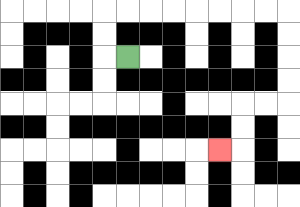{'start': '[5, 2]', 'end': '[9, 6]', 'path_directions': 'L,U,U,R,R,R,R,R,R,R,R,D,D,D,D,L,L,D,D,L', 'path_coordinates': '[[5, 2], [4, 2], [4, 1], [4, 0], [5, 0], [6, 0], [7, 0], [8, 0], [9, 0], [10, 0], [11, 0], [12, 0], [12, 1], [12, 2], [12, 3], [12, 4], [11, 4], [10, 4], [10, 5], [10, 6], [9, 6]]'}